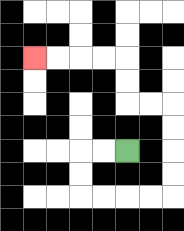{'start': '[5, 6]', 'end': '[1, 2]', 'path_directions': 'L,L,D,D,R,R,R,R,U,U,U,U,L,L,U,U,L,L,L,L', 'path_coordinates': '[[5, 6], [4, 6], [3, 6], [3, 7], [3, 8], [4, 8], [5, 8], [6, 8], [7, 8], [7, 7], [7, 6], [7, 5], [7, 4], [6, 4], [5, 4], [5, 3], [5, 2], [4, 2], [3, 2], [2, 2], [1, 2]]'}